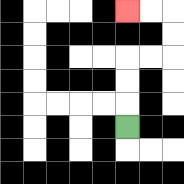{'start': '[5, 5]', 'end': '[5, 0]', 'path_directions': 'U,U,U,R,R,U,U,L,L', 'path_coordinates': '[[5, 5], [5, 4], [5, 3], [5, 2], [6, 2], [7, 2], [7, 1], [7, 0], [6, 0], [5, 0]]'}